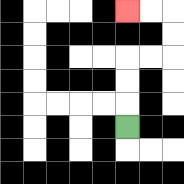{'start': '[5, 5]', 'end': '[5, 0]', 'path_directions': 'U,U,U,R,R,U,U,L,L', 'path_coordinates': '[[5, 5], [5, 4], [5, 3], [5, 2], [6, 2], [7, 2], [7, 1], [7, 0], [6, 0], [5, 0]]'}